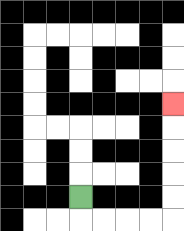{'start': '[3, 8]', 'end': '[7, 4]', 'path_directions': 'D,R,R,R,R,U,U,U,U,U', 'path_coordinates': '[[3, 8], [3, 9], [4, 9], [5, 9], [6, 9], [7, 9], [7, 8], [7, 7], [7, 6], [7, 5], [7, 4]]'}